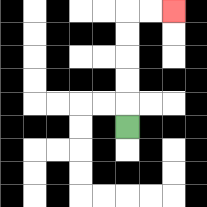{'start': '[5, 5]', 'end': '[7, 0]', 'path_directions': 'U,U,U,U,U,R,R', 'path_coordinates': '[[5, 5], [5, 4], [5, 3], [5, 2], [5, 1], [5, 0], [6, 0], [7, 0]]'}